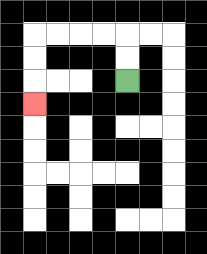{'start': '[5, 3]', 'end': '[1, 4]', 'path_directions': 'U,U,L,L,L,L,D,D,D', 'path_coordinates': '[[5, 3], [5, 2], [5, 1], [4, 1], [3, 1], [2, 1], [1, 1], [1, 2], [1, 3], [1, 4]]'}